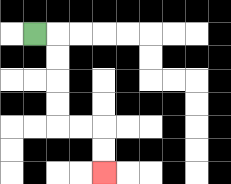{'start': '[1, 1]', 'end': '[4, 7]', 'path_directions': 'R,D,D,D,D,R,R,D,D', 'path_coordinates': '[[1, 1], [2, 1], [2, 2], [2, 3], [2, 4], [2, 5], [3, 5], [4, 5], [4, 6], [4, 7]]'}